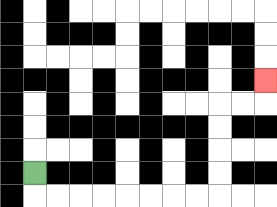{'start': '[1, 7]', 'end': '[11, 3]', 'path_directions': 'D,R,R,R,R,R,R,R,R,U,U,U,U,R,R,U', 'path_coordinates': '[[1, 7], [1, 8], [2, 8], [3, 8], [4, 8], [5, 8], [6, 8], [7, 8], [8, 8], [9, 8], [9, 7], [9, 6], [9, 5], [9, 4], [10, 4], [11, 4], [11, 3]]'}